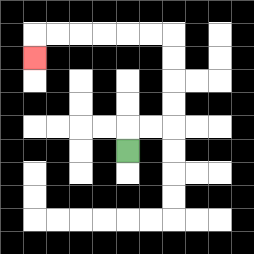{'start': '[5, 6]', 'end': '[1, 2]', 'path_directions': 'U,R,R,U,U,U,U,L,L,L,L,L,L,D', 'path_coordinates': '[[5, 6], [5, 5], [6, 5], [7, 5], [7, 4], [7, 3], [7, 2], [7, 1], [6, 1], [5, 1], [4, 1], [3, 1], [2, 1], [1, 1], [1, 2]]'}